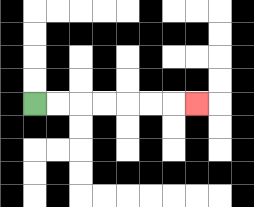{'start': '[1, 4]', 'end': '[8, 4]', 'path_directions': 'R,R,R,R,R,R,R', 'path_coordinates': '[[1, 4], [2, 4], [3, 4], [4, 4], [5, 4], [6, 4], [7, 4], [8, 4]]'}